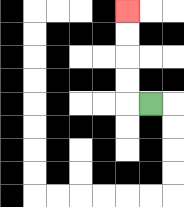{'start': '[6, 4]', 'end': '[5, 0]', 'path_directions': 'L,U,U,U,U', 'path_coordinates': '[[6, 4], [5, 4], [5, 3], [5, 2], [5, 1], [5, 0]]'}